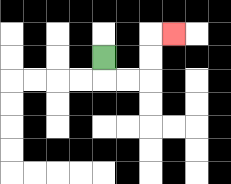{'start': '[4, 2]', 'end': '[7, 1]', 'path_directions': 'D,R,R,U,U,R', 'path_coordinates': '[[4, 2], [4, 3], [5, 3], [6, 3], [6, 2], [6, 1], [7, 1]]'}